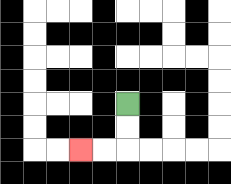{'start': '[5, 4]', 'end': '[3, 6]', 'path_directions': 'D,D,L,L', 'path_coordinates': '[[5, 4], [5, 5], [5, 6], [4, 6], [3, 6]]'}